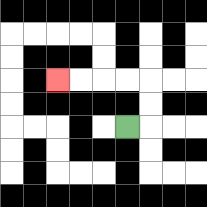{'start': '[5, 5]', 'end': '[2, 3]', 'path_directions': 'R,U,U,L,L,L,L', 'path_coordinates': '[[5, 5], [6, 5], [6, 4], [6, 3], [5, 3], [4, 3], [3, 3], [2, 3]]'}